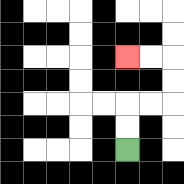{'start': '[5, 6]', 'end': '[5, 2]', 'path_directions': 'U,U,R,R,U,U,L,L', 'path_coordinates': '[[5, 6], [5, 5], [5, 4], [6, 4], [7, 4], [7, 3], [7, 2], [6, 2], [5, 2]]'}